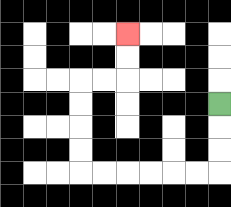{'start': '[9, 4]', 'end': '[5, 1]', 'path_directions': 'D,D,D,L,L,L,L,L,L,U,U,U,U,R,R,U,U', 'path_coordinates': '[[9, 4], [9, 5], [9, 6], [9, 7], [8, 7], [7, 7], [6, 7], [5, 7], [4, 7], [3, 7], [3, 6], [3, 5], [3, 4], [3, 3], [4, 3], [5, 3], [5, 2], [5, 1]]'}